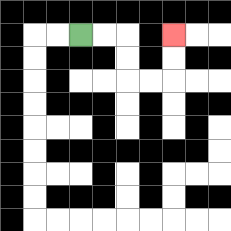{'start': '[3, 1]', 'end': '[7, 1]', 'path_directions': 'R,R,D,D,R,R,U,U', 'path_coordinates': '[[3, 1], [4, 1], [5, 1], [5, 2], [5, 3], [6, 3], [7, 3], [7, 2], [7, 1]]'}